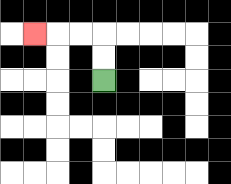{'start': '[4, 3]', 'end': '[1, 1]', 'path_directions': 'U,U,L,L,L', 'path_coordinates': '[[4, 3], [4, 2], [4, 1], [3, 1], [2, 1], [1, 1]]'}